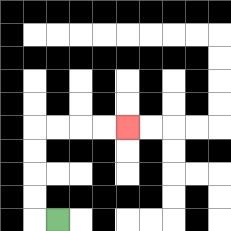{'start': '[2, 9]', 'end': '[5, 5]', 'path_directions': 'L,U,U,U,U,R,R,R,R', 'path_coordinates': '[[2, 9], [1, 9], [1, 8], [1, 7], [1, 6], [1, 5], [2, 5], [3, 5], [4, 5], [5, 5]]'}